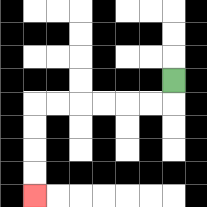{'start': '[7, 3]', 'end': '[1, 8]', 'path_directions': 'D,L,L,L,L,L,L,D,D,D,D', 'path_coordinates': '[[7, 3], [7, 4], [6, 4], [5, 4], [4, 4], [3, 4], [2, 4], [1, 4], [1, 5], [1, 6], [1, 7], [1, 8]]'}